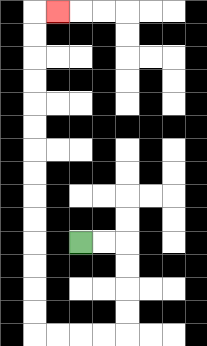{'start': '[3, 10]', 'end': '[2, 0]', 'path_directions': 'R,R,D,D,D,D,L,L,L,L,U,U,U,U,U,U,U,U,U,U,U,U,U,U,R', 'path_coordinates': '[[3, 10], [4, 10], [5, 10], [5, 11], [5, 12], [5, 13], [5, 14], [4, 14], [3, 14], [2, 14], [1, 14], [1, 13], [1, 12], [1, 11], [1, 10], [1, 9], [1, 8], [1, 7], [1, 6], [1, 5], [1, 4], [1, 3], [1, 2], [1, 1], [1, 0], [2, 0]]'}